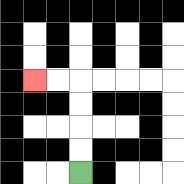{'start': '[3, 7]', 'end': '[1, 3]', 'path_directions': 'U,U,U,U,L,L', 'path_coordinates': '[[3, 7], [3, 6], [3, 5], [3, 4], [3, 3], [2, 3], [1, 3]]'}